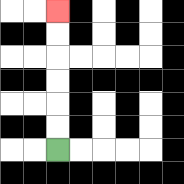{'start': '[2, 6]', 'end': '[2, 0]', 'path_directions': 'U,U,U,U,U,U', 'path_coordinates': '[[2, 6], [2, 5], [2, 4], [2, 3], [2, 2], [2, 1], [2, 0]]'}